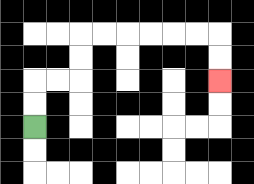{'start': '[1, 5]', 'end': '[9, 3]', 'path_directions': 'U,U,R,R,U,U,R,R,R,R,R,R,D,D', 'path_coordinates': '[[1, 5], [1, 4], [1, 3], [2, 3], [3, 3], [3, 2], [3, 1], [4, 1], [5, 1], [6, 1], [7, 1], [8, 1], [9, 1], [9, 2], [9, 3]]'}